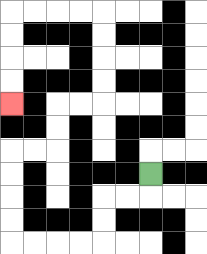{'start': '[6, 7]', 'end': '[0, 4]', 'path_directions': 'D,L,L,D,D,L,L,L,L,U,U,U,U,R,R,U,U,R,R,U,U,U,U,L,L,L,L,D,D,D,D', 'path_coordinates': '[[6, 7], [6, 8], [5, 8], [4, 8], [4, 9], [4, 10], [3, 10], [2, 10], [1, 10], [0, 10], [0, 9], [0, 8], [0, 7], [0, 6], [1, 6], [2, 6], [2, 5], [2, 4], [3, 4], [4, 4], [4, 3], [4, 2], [4, 1], [4, 0], [3, 0], [2, 0], [1, 0], [0, 0], [0, 1], [0, 2], [0, 3], [0, 4]]'}